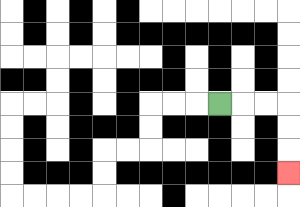{'start': '[9, 4]', 'end': '[12, 7]', 'path_directions': 'R,R,R,D,D,D', 'path_coordinates': '[[9, 4], [10, 4], [11, 4], [12, 4], [12, 5], [12, 6], [12, 7]]'}